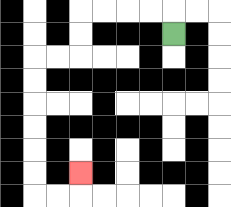{'start': '[7, 1]', 'end': '[3, 7]', 'path_directions': 'U,L,L,L,L,D,D,L,L,D,D,D,D,D,D,R,R,U', 'path_coordinates': '[[7, 1], [7, 0], [6, 0], [5, 0], [4, 0], [3, 0], [3, 1], [3, 2], [2, 2], [1, 2], [1, 3], [1, 4], [1, 5], [1, 6], [1, 7], [1, 8], [2, 8], [3, 8], [3, 7]]'}